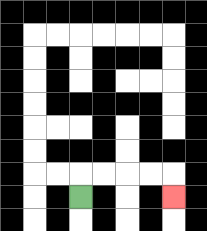{'start': '[3, 8]', 'end': '[7, 8]', 'path_directions': 'U,R,R,R,R,D', 'path_coordinates': '[[3, 8], [3, 7], [4, 7], [5, 7], [6, 7], [7, 7], [7, 8]]'}